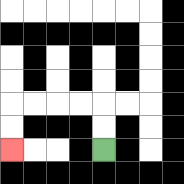{'start': '[4, 6]', 'end': '[0, 6]', 'path_directions': 'U,U,L,L,L,L,D,D', 'path_coordinates': '[[4, 6], [4, 5], [4, 4], [3, 4], [2, 4], [1, 4], [0, 4], [0, 5], [0, 6]]'}